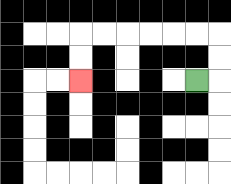{'start': '[8, 3]', 'end': '[3, 3]', 'path_directions': 'R,U,U,L,L,L,L,L,L,D,D', 'path_coordinates': '[[8, 3], [9, 3], [9, 2], [9, 1], [8, 1], [7, 1], [6, 1], [5, 1], [4, 1], [3, 1], [3, 2], [3, 3]]'}